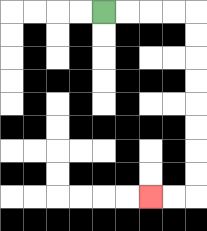{'start': '[4, 0]', 'end': '[6, 8]', 'path_directions': 'R,R,R,R,D,D,D,D,D,D,D,D,L,L', 'path_coordinates': '[[4, 0], [5, 0], [6, 0], [7, 0], [8, 0], [8, 1], [8, 2], [8, 3], [8, 4], [8, 5], [8, 6], [8, 7], [8, 8], [7, 8], [6, 8]]'}